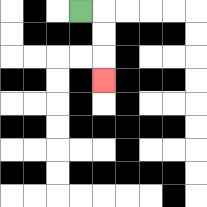{'start': '[3, 0]', 'end': '[4, 3]', 'path_directions': 'R,D,D,D', 'path_coordinates': '[[3, 0], [4, 0], [4, 1], [4, 2], [4, 3]]'}